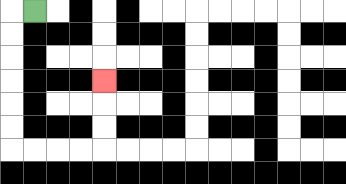{'start': '[1, 0]', 'end': '[4, 3]', 'path_directions': 'L,D,D,D,D,D,D,R,R,R,R,U,U,U', 'path_coordinates': '[[1, 0], [0, 0], [0, 1], [0, 2], [0, 3], [0, 4], [0, 5], [0, 6], [1, 6], [2, 6], [3, 6], [4, 6], [4, 5], [4, 4], [4, 3]]'}